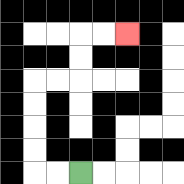{'start': '[3, 7]', 'end': '[5, 1]', 'path_directions': 'L,L,U,U,U,U,R,R,U,U,R,R', 'path_coordinates': '[[3, 7], [2, 7], [1, 7], [1, 6], [1, 5], [1, 4], [1, 3], [2, 3], [3, 3], [3, 2], [3, 1], [4, 1], [5, 1]]'}